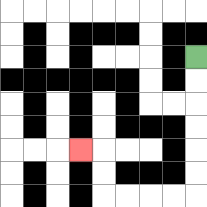{'start': '[8, 2]', 'end': '[3, 6]', 'path_directions': 'D,D,D,D,D,D,L,L,L,L,U,U,L', 'path_coordinates': '[[8, 2], [8, 3], [8, 4], [8, 5], [8, 6], [8, 7], [8, 8], [7, 8], [6, 8], [5, 8], [4, 8], [4, 7], [4, 6], [3, 6]]'}